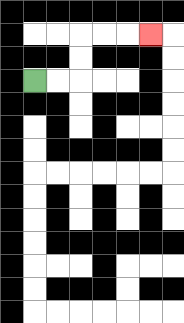{'start': '[1, 3]', 'end': '[6, 1]', 'path_directions': 'R,R,U,U,R,R,R', 'path_coordinates': '[[1, 3], [2, 3], [3, 3], [3, 2], [3, 1], [4, 1], [5, 1], [6, 1]]'}